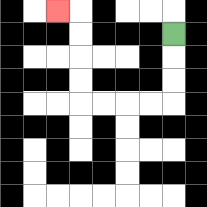{'start': '[7, 1]', 'end': '[2, 0]', 'path_directions': 'D,D,D,L,L,L,L,U,U,U,U,L', 'path_coordinates': '[[7, 1], [7, 2], [7, 3], [7, 4], [6, 4], [5, 4], [4, 4], [3, 4], [3, 3], [3, 2], [3, 1], [3, 0], [2, 0]]'}